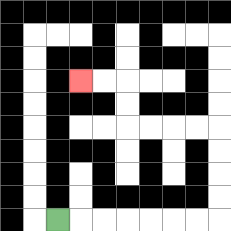{'start': '[2, 9]', 'end': '[3, 3]', 'path_directions': 'R,R,R,R,R,R,R,U,U,U,U,L,L,L,L,U,U,L,L', 'path_coordinates': '[[2, 9], [3, 9], [4, 9], [5, 9], [6, 9], [7, 9], [8, 9], [9, 9], [9, 8], [9, 7], [9, 6], [9, 5], [8, 5], [7, 5], [6, 5], [5, 5], [5, 4], [5, 3], [4, 3], [3, 3]]'}